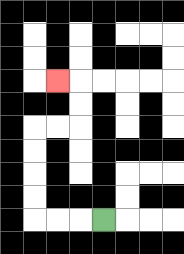{'start': '[4, 9]', 'end': '[2, 3]', 'path_directions': 'L,L,L,U,U,U,U,R,R,U,U,L', 'path_coordinates': '[[4, 9], [3, 9], [2, 9], [1, 9], [1, 8], [1, 7], [1, 6], [1, 5], [2, 5], [3, 5], [3, 4], [3, 3], [2, 3]]'}